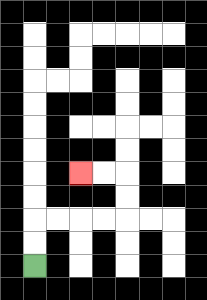{'start': '[1, 11]', 'end': '[3, 7]', 'path_directions': 'U,U,R,R,R,R,U,U,L,L', 'path_coordinates': '[[1, 11], [1, 10], [1, 9], [2, 9], [3, 9], [4, 9], [5, 9], [5, 8], [5, 7], [4, 7], [3, 7]]'}